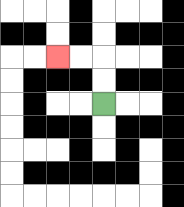{'start': '[4, 4]', 'end': '[2, 2]', 'path_directions': 'U,U,L,L', 'path_coordinates': '[[4, 4], [4, 3], [4, 2], [3, 2], [2, 2]]'}